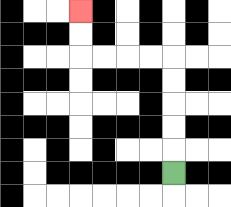{'start': '[7, 7]', 'end': '[3, 0]', 'path_directions': 'U,U,U,U,U,L,L,L,L,U,U', 'path_coordinates': '[[7, 7], [7, 6], [7, 5], [7, 4], [7, 3], [7, 2], [6, 2], [5, 2], [4, 2], [3, 2], [3, 1], [3, 0]]'}